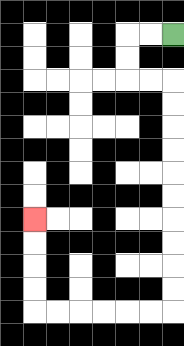{'start': '[7, 1]', 'end': '[1, 9]', 'path_directions': 'L,L,D,D,R,R,D,D,D,D,D,D,D,D,D,D,L,L,L,L,L,L,U,U,U,U', 'path_coordinates': '[[7, 1], [6, 1], [5, 1], [5, 2], [5, 3], [6, 3], [7, 3], [7, 4], [7, 5], [7, 6], [7, 7], [7, 8], [7, 9], [7, 10], [7, 11], [7, 12], [7, 13], [6, 13], [5, 13], [4, 13], [3, 13], [2, 13], [1, 13], [1, 12], [1, 11], [1, 10], [1, 9]]'}